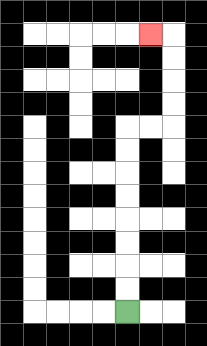{'start': '[5, 13]', 'end': '[6, 1]', 'path_directions': 'U,U,U,U,U,U,U,U,R,R,U,U,U,U,L', 'path_coordinates': '[[5, 13], [5, 12], [5, 11], [5, 10], [5, 9], [5, 8], [5, 7], [5, 6], [5, 5], [6, 5], [7, 5], [7, 4], [7, 3], [7, 2], [7, 1], [6, 1]]'}